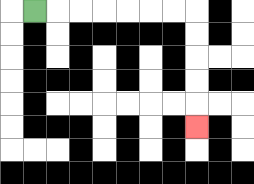{'start': '[1, 0]', 'end': '[8, 5]', 'path_directions': 'R,R,R,R,R,R,R,D,D,D,D,D', 'path_coordinates': '[[1, 0], [2, 0], [3, 0], [4, 0], [5, 0], [6, 0], [7, 0], [8, 0], [8, 1], [8, 2], [8, 3], [8, 4], [8, 5]]'}